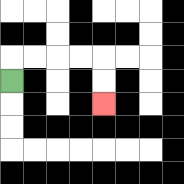{'start': '[0, 3]', 'end': '[4, 4]', 'path_directions': 'U,R,R,R,R,D,D', 'path_coordinates': '[[0, 3], [0, 2], [1, 2], [2, 2], [3, 2], [4, 2], [4, 3], [4, 4]]'}